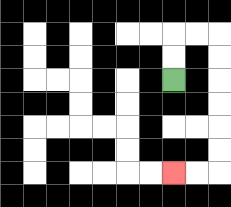{'start': '[7, 3]', 'end': '[7, 7]', 'path_directions': 'U,U,R,R,D,D,D,D,D,D,L,L', 'path_coordinates': '[[7, 3], [7, 2], [7, 1], [8, 1], [9, 1], [9, 2], [9, 3], [9, 4], [9, 5], [9, 6], [9, 7], [8, 7], [7, 7]]'}